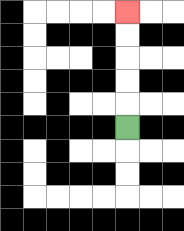{'start': '[5, 5]', 'end': '[5, 0]', 'path_directions': 'U,U,U,U,U', 'path_coordinates': '[[5, 5], [5, 4], [5, 3], [5, 2], [5, 1], [5, 0]]'}